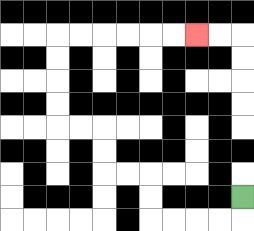{'start': '[10, 8]', 'end': '[8, 1]', 'path_directions': 'D,L,L,L,L,U,U,L,L,U,U,L,L,U,U,U,U,R,R,R,R,R,R', 'path_coordinates': '[[10, 8], [10, 9], [9, 9], [8, 9], [7, 9], [6, 9], [6, 8], [6, 7], [5, 7], [4, 7], [4, 6], [4, 5], [3, 5], [2, 5], [2, 4], [2, 3], [2, 2], [2, 1], [3, 1], [4, 1], [5, 1], [6, 1], [7, 1], [8, 1]]'}